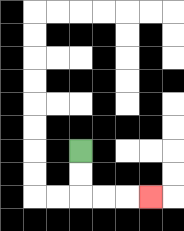{'start': '[3, 6]', 'end': '[6, 8]', 'path_directions': 'D,D,R,R,R', 'path_coordinates': '[[3, 6], [3, 7], [3, 8], [4, 8], [5, 8], [6, 8]]'}